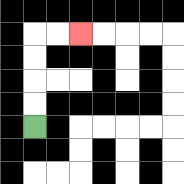{'start': '[1, 5]', 'end': '[3, 1]', 'path_directions': 'U,U,U,U,R,R', 'path_coordinates': '[[1, 5], [1, 4], [1, 3], [1, 2], [1, 1], [2, 1], [3, 1]]'}